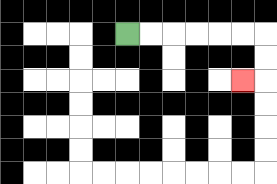{'start': '[5, 1]', 'end': '[10, 3]', 'path_directions': 'R,R,R,R,R,R,D,D,L', 'path_coordinates': '[[5, 1], [6, 1], [7, 1], [8, 1], [9, 1], [10, 1], [11, 1], [11, 2], [11, 3], [10, 3]]'}